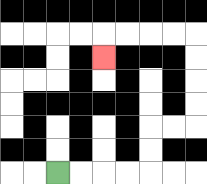{'start': '[2, 7]', 'end': '[4, 2]', 'path_directions': 'R,R,R,R,U,U,R,R,U,U,U,U,L,L,L,L,D', 'path_coordinates': '[[2, 7], [3, 7], [4, 7], [5, 7], [6, 7], [6, 6], [6, 5], [7, 5], [8, 5], [8, 4], [8, 3], [8, 2], [8, 1], [7, 1], [6, 1], [5, 1], [4, 1], [4, 2]]'}